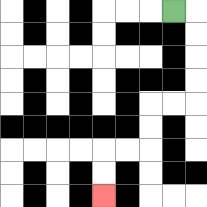{'start': '[7, 0]', 'end': '[4, 8]', 'path_directions': 'R,D,D,D,D,L,L,D,D,L,L,D,D', 'path_coordinates': '[[7, 0], [8, 0], [8, 1], [8, 2], [8, 3], [8, 4], [7, 4], [6, 4], [6, 5], [6, 6], [5, 6], [4, 6], [4, 7], [4, 8]]'}